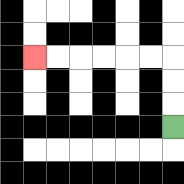{'start': '[7, 5]', 'end': '[1, 2]', 'path_directions': 'U,U,U,L,L,L,L,L,L', 'path_coordinates': '[[7, 5], [7, 4], [7, 3], [7, 2], [6, 2], [5, 2], [4, 2], [3, 2], [2, 2], [1, 2]]'}